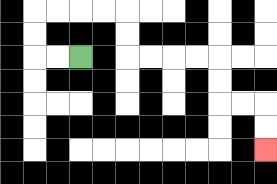{'start': '[3, 2]', 'end': '[11, 6]', 'path_directions': 'L,L,U,U,R,R,R,R,D,D,R,R,R,R,D,D,R,R,D,D', 'path_coordinates': '[[3, 2], [2, 2], [1, 2], [1, 1], [1, 0], [2, 0], [3, 0], [4, 0], [5, 0], [5, 1], [5, 2], [6, 2], [7, 2], [8, 2], [9, 2], [9, 3], [9, 4], [10, 4], [11, 4], [11, 5], [11, 6]]'}